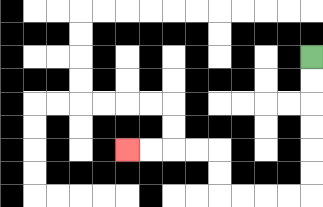{'start': '[13, 2]', 'end': '[5, 6]', 'path_directions': 'D,D,D,D,D,D,L,L,L,L,U,U,L,L,L,L', 'path_coordinates': '[[13, 2], [13, 3], [13, 4], [13, 5], [13, 6], [13, 7], [13, 8], [12, 8], [11, 8], [10, 8], [9, 8], [9, 7], [9, 6], [8, 6], [7, 6], [6, 6], [5, 6]]'}